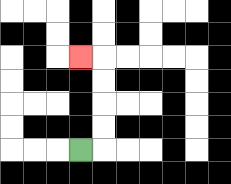{'start': '[3, 6]', 'end': '[3, 2]', 'path_directions': 'R,U,U,U,U,L', 'path_coordinates': '[[3, 6], [4, 6], [4, 5], [4, 4], [4, 3], [4, 2], [3, 2]]'}